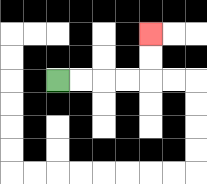{'start': '[2, 3]', 'end': '[6, 1]', 'path_directions': 'R,R,R,R,U,U', 'path_coordinates': '[[2, 3], [3, 3], [4, 3], [5, 3], [6, 3], [6, 2], [6, 1]]'}